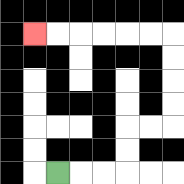{'start': '[2, 7]', 'end': '[1, 1]', 'path_directions': 'R,R,R,U,U,R,R,U,U,U,U,L,L,L,L,L,L', 'path_coordinates': '[[2, 7], [3, 7], [4, 7], [5, 7], [5, 6], [5, 5], [6, 5], [7, 5], [7, 4], [7, 3], [7, 2], [7, 1], [6, 1], [5, 1], [4, 1], [3, 1], [2, 1], [1, 1]]'}